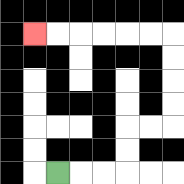{'start': '[2, 7]', 'end': '[1, 1]', 'path_directions': 'R,R,R,U,U,R,R,U,U,U,U,L,L,L,L,L,L', 'path_coordinates': '[[2, 7], [3, 7], [4, 7], [5, 7], [5, 6], [5, 5], [6, 5], [7, 5], [7, 4], [7, 3], [7, 2], [7, 1], [6, 1], [5, 1], [4, 1], [3, 1], [2, 1], [1, 1]]'}